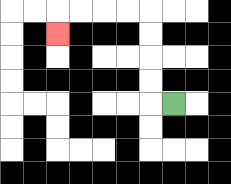{'start': '[7, 4]', 'end': '[2, 1]', 'path_directions': 'L,U,U,U,U,L,L,L,L,D', 'path_coordinates': '[[7, 4], [6, 4], [6, 3], [6, 2], [6, 1], [6, 0], [5, 0], [4, 0], [3, 0], [2, 0], [2, 1]]'}